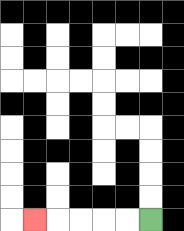{'start': '[6, 9]', 'end': '[1, 9]', 'path_directions': 'L,L,L,L,L', 'path_coordinates': '[[6, 9], [5, 9], [4, 9], [3, 9], [2, 9], [1, 9]]'}